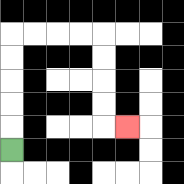{'start': '[0, 6]', 'end': '[5, 5]', 'path_directions': 'U,U,U,U,U,R,R,R,R,D,D,D,D,R', 'path_coordinates': '[[0, 6], [0, 5], [0, 4], [0, 3], [0, 2], [0, 1], [1, 1], [2, 1], [3, 1], [4, 1], [4, 2], [4, 3], [4, 4], [4, 5], [5, 5]]'}